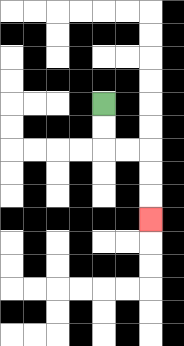{'start': '[4, 4]', 'end': '[6, 9]', 'path_directions': 'D,D,R,R,D,D,D', 'path_coordinates': '[[4, 4], [4, 5], [4, 6], [5, 6], [6, 6], [6, 7], [6, 8], [6, 9]]'}